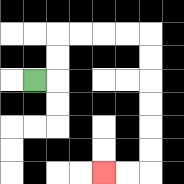{'start': '[1, 3]', 'end': '[4, 7]', 'path_directions': 'R,U,U,R,R,R,R,D,D,D,D,D,D,L,L', 'path_coordinates': '[[1, 3], [2, 3], [2, 2], [2, 1], [3, 1], [4, 1], [5, 1], [6, 1], [6, 2], [6, 3], [6, 4], [6, 5], [6, 6], [6, 7], [5, 7], [4, 7]]'}